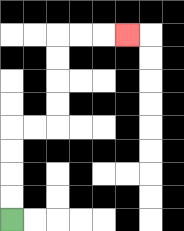{'start': '[0, 9]', 'end': '[5, 1]', 'path_directions': 'U,U,U,U,R,R,U,U,U,U,R,R,R', 'path_coordinates': '[[0, 9], [0, 8], [0, 7], [0, 6], [0, 5], [1, 5], [2, 5], [2, 4], [2, 3], [2, 2], [2, 1], [3, 1], [4, 1], [5, 1]]'}